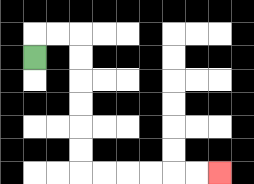{'start': '[1, 2]', 'end': '[9, 7]', 'path_directions': 'U,R,R,D,D,D,D,D,D,R,R,R,R,R,R', 'path_coordinates': '[[1, 2], [1, 1], [2, 1], [3, 1], [3, 2], [3, 3], [3, 4], [3, 5], [3, 6], [3, 7], [4, 7], [5, 7], [6, 7], [7, 7], [8, 7], [9, 7]]'}